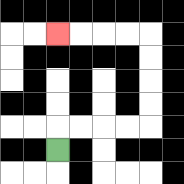{'start': '[2, 6]', 'end': '[2, 1]', 'path_directions': 'U,R,R,R,R,U,U,U,U,L,L,L,L', 'path_coordinates': '[[2, 6], [2, 5], [3, 5], [4, 5], [5, 5], [6, 5], [6, 4], [6, 3], [6, 2], [6, 1], [5, 1], [4, 1], [3, 1], [2, 1]]'}